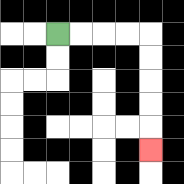{'start': '[2, 1]', 'end': '[6, 6]', 'path_directions': 'R,R,R,R,D,D,D,D,D', 'path_coordinates': '[[2, 1], [3, 1], [4, 1], [5, 1], [6, 1], [6, 2], [6, 3], [6, 4], [6, 5], [6, 6]]'}